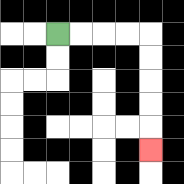{'start': '[2, 1]', 'end': '[6, 6]', 'path_directions': 'R,R,R,R,D,D,D,D,D', 'path_coordinates': '[[2, 1], [3, 1], [4, 1], [5, 1], [6, 1], [6, 2], [6, 3], [6, 4], [6, 5], [6, 6]]'}